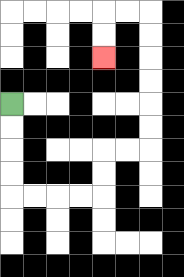{'start': '[0, 4]', 'end': '[4, 2]', 'path_directions': 'D,D,D,D,R,R,R,R,U,U,R,R,U,U,U,U,U,U,L,L,D,D', 'path_coordinates': '[[0, 4], [0, 5], [0, 6], [0, 7], [0, 8], [1, 8], [2, 8], [3, 8], [4, 8], [4, 7], [4, 6], [5, 6], [6, 6], [6, 5], [6, 4], [6, 3], [6, 2], [6, 1], [6, 0], [5, 0], [4, 0], [4, 1], [4, 2]]'}